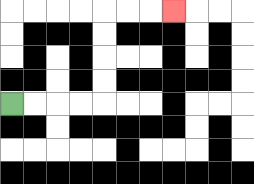{'start': '[0, 4]', 'end': '[7, 0]', 'path_directions': 'R,R,R,R,U,U,U,U,R,R,R', 'path_coordinates': '[[0, 4], [1, 4], [2, 4], [3, 4], [4, 4], [4, 3], [4, 2], [4, 1], [4, 0], [5, 0], [6, 0], [7, 0]]'}